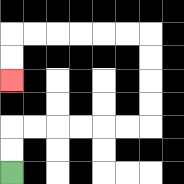{'start': '[0, 7]', 'end': '[0, 3]', 'path_directions': 'U,U,R,R,R,R,R,R,U,U,U,U,L,L,L,L,L,L,D,D', 'path_coordinates': '[[0, 7], [0, 6], [0, 5], [1, 5], [2, 5], [3, 5], [4, 5], [5, 5], [6, 5], [6, 4], [6, 3], [6, 2], [6, 1], [5, 1], [4, 1], [3, 1], [2, 1], [1, 1], [0, 1], [0, 2], [0, 3]]'}